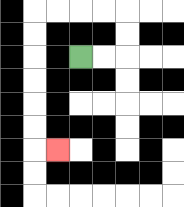{'start': '[3, 2]', 'end': '[2, 6]', 'path_directions': 'R,R,U,U,L,L,L,L,D,D,D,D,D,D,R', 'path_coordinates': '[[3, 2], [4, 2], [5, 2], [5, 1], [5, 0], [4, 0], [3, 0], [2, 0], [1, 0], [1, 1], [1, 2], [1, 3], [1, 4], [1, 5], [1, 6], [2, 6]]'}